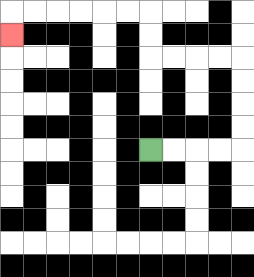{'start': '[6, 6]', 'end': '[0, 1]', 'path_directions': 'R,R,R,R,U,U,U,U,L,L,L,L,U,U,L,L,L,L,L,L,D', 'path_coordinates': '[[6, 6], [7, 6], [8, 6], [9, 6], [10, 6], [10, 5], [10, 4], [10, 3], [10, 2], [9, 2], [8, 2], [7, 2], [6, 2], [6, 1], [6, 0], [5, 0], [4, 0], [3, 0], [2, 0], [1, 0], [0, 0], [0, 1]]'}